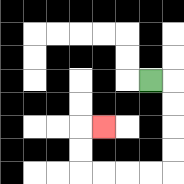{'start': '[6, 3]', 'end': '[4, 5]', 'path_directions': 'R,D,D,D,D,L,L,L,L,U,U,R', 'path_coordinates': '[[6, 3], [7, 3], [7, 4], [7, 5], [7, 6], [7, 7], [6, 7], [5, 7], [4, 7], [3, 7], [3, 6], [3, 5], [4, 5]]'}